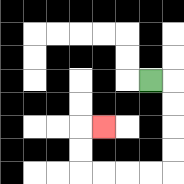{'start': '[6, 3]', 'end': '[4, 5]', 'path_directions': 'R,D,D,D,D,L,L,L,L,U,U,R', 'path_coordinates': '[[6, 3], [7, 3], [7, 4], [7, 5], [7, 6], [7, 7], [6, 7], [5, 7], [4, 7], [3, 7], [3, 6], [3, 5], [4, 5]]'}